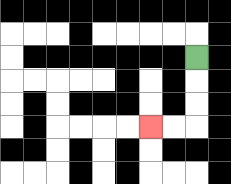{'start': '[8, 2]', 'end': '[6, 5]', 'path_directions': 'D,D,D,L,L', 'path_coordinates': '[[8, 2], [8, 3], [8, 4], [8, 5], [7, 5], [6, 5]]'}